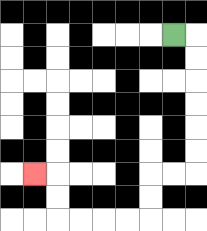{'start': '[7, 1]', 'end': '[1, 7]', 'path_directions': 'R,D,D,D,D,D,D,L,L,D,D,L,L,L,L,U,U,L', 'path_coordinates': '[[7, 1], [8, 1], [8, 2], [8, 3], [8, 4], [8, 5], [8, 6], [8, 7], [7, 7], [6, 7], [6, 8], [6, 9], [5, 9], [4, 9], [3, 9], [2, 9], [2, 8], [2, 7], [1, 7]]'}